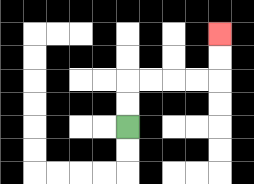{'start': '[5, 5]', 'end': '[9, 1]', 'path_directions': 'U,U,R,R,R,R,U,U', 'path_coordinates': '[[5, 5], [5, 4], [5, 3], [6, 3], [7, 3], [8, 3], [9, 3], [9, 2], [9, 1]]'}